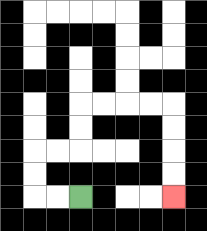{'start': '[3, 8]', 'end': '[7, 8]', 'path_directions': 'L,L,U,U,R,R,U,U,R,R,R,R,D,D,D,D', 'path_coordinates': '[[3, 8], [2, 8], [1, 8], [1, 7], [1, 6], [2, 6], [3, 6], [3, 5], [3, 4], [4, 4], [5, 4], [6, 4], [7, 4], [7, 5], [7, 6], [7, 7], [7, 8]]'}